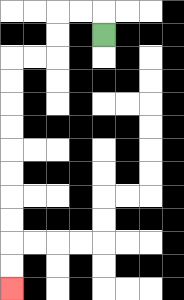{'start': '[4, 1]', 'end': '[0, 12]', 'path_directions': 'U,L,L,D,D,L,L,D,D,D,D,D,D,D,D,D,D', 'path_coordinates': '[[4, 1], [4, 0], [3, 0], [2, 0], [2, 1], [2, 2], [1, 2], [0, 2], [0, 3], [0, 4], [0, 5], [0, 6], [0, 7], [0, 8], [0, 9], [0, 10], [0, 11], [0, 12]]'}